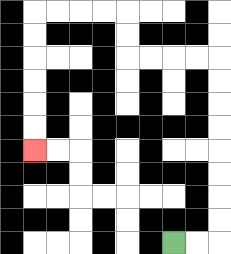{'start': '[7, 10]', 'end': '[1, 6]', 'path_directions': 'R,R,U,U,U,U,U,U,U,U,L,L,L,L,U,U,L,L,L,L,D,D,D,D,D,D', 'path_coordinates': '[[7, 10], [8, 10], [9, 10], [9, 9], [9, 8], [9, 7], [9, 6], [9, 5], [9, 4], [9, 3], [9, 2], [8, 2], [7, 2], [6, 2], [5, 2], [5, 1], [5, 0], [4, 0], [3, 0], [2, 0], [1, 0], [1, 1], [1, 2], [1, 3], [1, 4], [1, 5], [1, 6]]'}